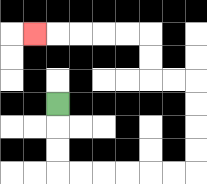{'start': '[2, 4]', 'end': '[1, 1]', 'path_directions': 'D,D,D,R,R,R,R,R,R,U,U,U,U,L,L,U,U,L,L,L,L,L', 'path_coordinates': '[[2, 4], [2, 5], [2, 6], [2, 7], [3, 7], [4, 7], [5, 7], [6, 7], [7, 7], [8, 7], [8, 6], [8, 5], [8, 4], [8, 3], [7, 3], [6, 3], [6, 2], [6, 1], [5, 1], [4, 1], [3, 1], [2, 1], [1, 1]]'}